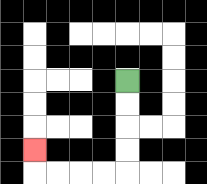{'start': '[5, 3]', 'end': '[1, 6]', 'path_directions': 'D,D,D,D,L,L,L,L,U', 'path_coordinates': '[[5, 3], [5, 4], [5, 5], [5, 6], [5, 7], [4, 7], [3, 7], [2, 7], [1, 7], [1, 6]]'}